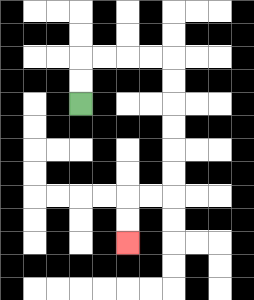{'start': '[3, 4]', 'end': '[5, 10]', 'path_directions': 'U,U,R,R,R,R,D,D,D,D,D,D,L,L,D,D', 'path_coordinates': '[[3, 4], [3, 3], [3, 2], [4, 2], [5, 2], [6, 2], [7, 2], [7, 3], [7, 4], [7, 5], [7, 6], [7, 7], [7, 8], [6, 8], [5, 8], [5, 9], [5, 10]]'}